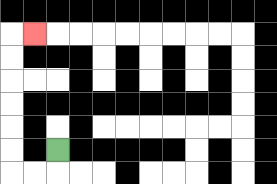{'start': '[2, 6]', 'end': '[1, 1]', 'path_directions': 'D,L,L,U,U,U,U,U,U,R', 'path_coordinates': '[[2, 6], [2, 7], [1, 7], [0, 7], [0, 6], [0, 5], [0, 4], [0, 3], [0, 2], [0, 1], [1, 1]]'}